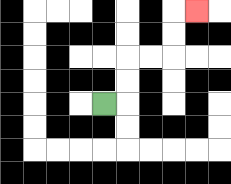{'start': '[4, 4]', 'end': '[8, 0]', 'path_directions': 'R,U,U,R,R,U,U,R', 'path_coordinates': '[[4, 4], [5, 4], [5, 3], [5, 2], [6, 2], [7, 2], [7, 1], [7, 0], [8, 0]]'}